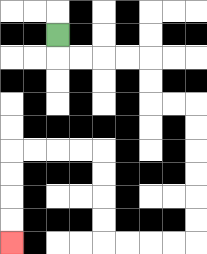{'start': '[2, 1]', 'end': '[0, 10]', 'path_directions': 'D,R,R,R,R,D,D,R,R,D,D,D,D,D,D,L,L,L,L,U,U,U,U,L,L,L,L,D,D,D,D', 'path_coordinates': '[[2, 1], [2, 2], [3, 2], [4, 2], [5, 2], [6, 2], [6, 3], [6, 4], [7, 4], [8, 4], [8, 5], [8, 6], [8, 7], [8, 8], [8, 9], [8, 10], [7, 10], [6, 10], [5, 10], [4, 10], [4, 9], [4, 8], [4, 7], [4, 6], [3, 6], [2, 6], [1, 6], [0, 6], [0, 7], [0, 8], [0, 9], [0, 10]]'}